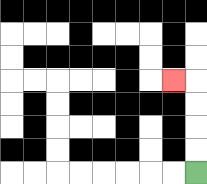{'start': '[8, 7]', 'end': '[7, 3]', 'path_directions': 'U,U,U,U,L', 'path_coordinates': '[[8, 7], [8, 6], [8, 5], [8, 4], [8, 3], [7, 3]]'}